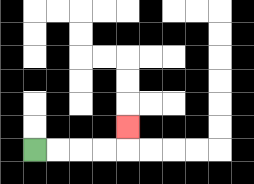{'start': '[1, 6]', 'end': '[5, 5]', 'path_directions': 'R,R,R,R,U', 'path_coordinates': '[[1, 6], [2, 6], [3, 6], [4, 6], [5, 6], [5, 5]]'}